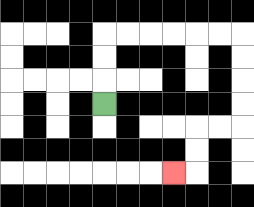{'start': '[4, 4]', 'end': '[7, 7]', 'path_directions': 'U,U,U,R,R,R,R,R,R,D,D,D,D,L,L,D,D,L', 'path_coordinates': '[[4, 4], [4, 3], [4, 2], [4, 1], [5, 1], [6, 1], [7, 1], [8, 1], [9, 1], [10, 1], [10, 2], [10, 3], [10, 4], [10, 5], [9, 5], [8, 5], [8, 6], [8, 7], [7, 7]]'}